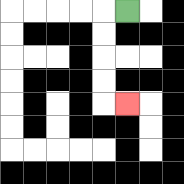{'start': '[5, 0]', 'end': '[5, 4]', 'path_directions': 'L,D,D,D,D,R', 'path_coordinates': '[[5, 0], [4, 0], [4, 1], [4, 2], [4, 3], [4, 4], [5, 4]]'}